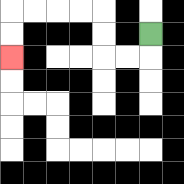{'start': '[6, 1]', 'end': '[0, 2]', 'path_directions': 'D,L,L,U,U,L,L,L,L,D,D', 'path_coordinates': '[[6, 1], [6, 2], [5, 2], [4, 2], [4, 1], [4, 0], [3, 0], [2, 0], [1, 0], [0, 0], [0, 1], [0, 2]]'}